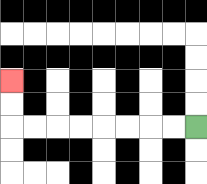{'start': '[8, 5]', 'end': '[0, 3]', 'path_directions': 'L,L,L,L,L,L,L,L,U,U', 'path_coordinates': '[[8, 5], [7, 5], [6, 5], [5, 5], [4, 5], [3, 5], [2, 5], [1, 5], [0, 5], [0, 4], [0, 3]]'}